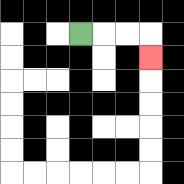{'start': '[3, 1]', 'end': '[6, 2]', 'path_directions': 'R,R,R,D', 'path_coordinates': '[[3, 1], [4, 1], [5, 1], [6, 1], [6, 2]]'}